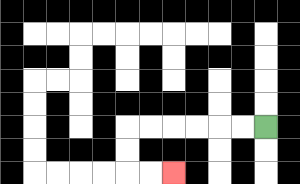{'start': '[11, 5]', 'end': '[7, 7]', 'path_directions': 'L,L,L,L,L,L,D,D,R,R', 'path_coordinates': '[[11, 5], [10, 5], [9, 5], [8, 5], [7, 5], [6, 5], [5, 5], [5, 6], [5, 7], [6, 7], [7, 7]]'}